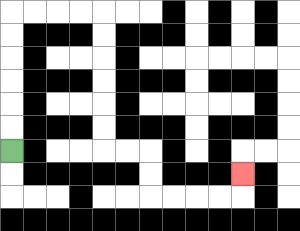{'start': '[0, 6]', 'end': '[10, 7]', 'path_directions': 'U,U,U,U,U,U,R,R,R,R,D,D,D,D,D,D,R,R,D,D,R,R,R,R,U', 'path_coordinates': '[[0, 6], [0, 5], [0, 4], [0, 3], [0, 2], [0, 1], [0, 0], [1, 0], [2, 0], [3, 0], [4, 0], [4, 1], [4, 2], [4, 3], [4, 4], [4, 5], [4, 6], [5, 6], [6, 6], [6, 7], [6, 8], [7, 8], [8, 8], [9, 8], [10, 8], [10, 7]]'}